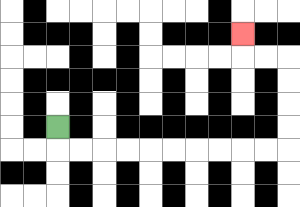{'start': '[2, 5]', 'end': '[10, 1]', 'path_directions': 'D,R,R,R,R,R,R,R,R,R,R,U,U,U,U,L,L,U', 'path_coordinates': '[[2, 5], [2, 6], [3, 6], [4, 6], [5, 6], [6, 6], [7, 6], [8, 6], [9, 6], [10, 6], [11, 6], [12, 6], [12, 5], [12, 4], [12, 3], [12, 2], [11, 2], [10, 2], [10, 1]]'}